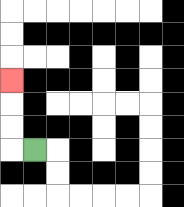{'start': '[1, 6]', 'end': '[0, 3]', 'path_directions': 'L,U,U,U', 'path_coordinates': '[[1, 6], [0, 6], [0, 5], [0, 4], [0, 3]]'}